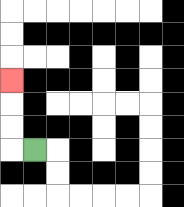{'start': '[1, 6]', 'end': '[0, 3]', 'path_directions': 'L,U,U,U', 'path_coordinates': '[[1, 6], [0, 6], [0, 5], [0, 4], [0, 3]]'}